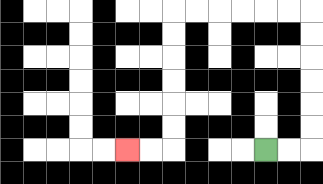{'start': '[11, 6]', 'end': '[5, 6]', 'path_directions': 'R,R,U,U,U,U,U,U,L,L,L,L,L,L,D,D,D,D,D,D,L,L', 'path_coordinates': '[[11, 6], [12, 6], [13, 6], [13, 5], [13, 4], [13, 3], [13, 2], [13, 1], [13, 0], [12, 0], [11, 0], [10, 0], [9, 0], [8, 0], [7, 0], [7, 1], [7, 2], [7, 3], [7, 4], [7, 5], [7, 6], [6, 6], [5, 6]]'}